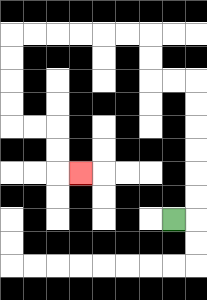{'start': '[7, 9]', 'end': '[3, 7]', 'path_directions': 'R,U,U,U,U,U,U,L,L,U,U,L,L,L,L,L,L,D,D,D,D,R,R,D,D,R', 'path_coordinates': '[[7, 9], [8, 9], [8, 8], [8, 7], [8, 6], [8, 5], [8, 4], [8, 3], [7, 3], [6, 3], [6, 2], [6, 1], [5, 1], [4, 1], [3, 1], [2, 1], [1, 1], [0, 1], [0, 2], [0, 3], [0, 4], [0, 5], [1, 5], [2, 5], [2, 6], [2, 7], [3, 7]]'}